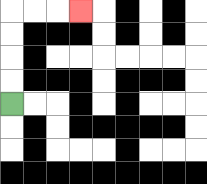{'start': '[0, 4]', 'end': '[3, 0]', 'path_directions': 'U,U,U,U,R,R,R', 'path_coordinates': '[[0, 4], [0, 3], [0, 2], [0, 1], [0, 0], [1, 0], [2, 0], [3, 0]]'}